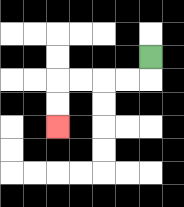{'start': '[6, 2]', 'end': '[2, 5]', 'path_directions': 'D,L,L,L,L,D,D', 'path_coordinates': '[[6, 2], [6, 3], [5, 3], [4, 3], [3, 3], [2, 3], [2, 4], [2, 5]]'}